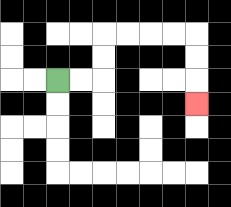{'start': '[2, 3]', 'end': '[8, 4]', 'path_directions': 'R,R,U,U,R,R,R,R,D,D,D', 'path_coordinates': '[[2, 3], [3, 3], [4, 3], [4, 2], [4, 1], [5, 1], [6, 1], [7, 1], [8, 1], [8, 2], [8, 3], [8, 4]]'}